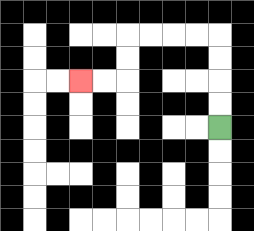{'start': '[9, 5]', 'end': '[3, 3]', 'path_directions': 'U,U,U,U,L,L,L,L,D,D,L,L', 'path_coordinates': '[[9, 5], [9, 4], [9, 3], [9, 2], [9, 1], [8, 1], [7, 1], [6, 1], [5, 1], [5, 2], [5, 3], [4, 3], [3, 3]]'}